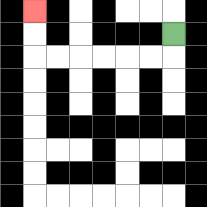{'start': '[7, 1]', 'end': '[1, 0]', 'path_directions': 'D,L,L,L,L,L,L,U,U', 'path_coordinates': '[[7, 1], [7, 2], [6, 2], [5, 2], [4, 2], [3, 2], [2, 2], [1, 2], [1, 1], [1, 0]]'}